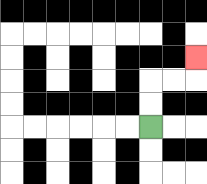{'start': '[6, 5]', 'end': '[8, 2]', 'path_directions': 'U,U,R,R,U', 'path_coordinates': '[[6, 5], [6, 4], [6, 3], [7, 3], [8, 3], [8, 2]]'}